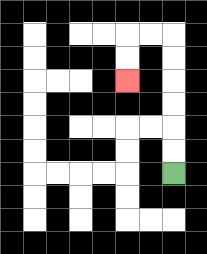{'start': '[7, 7]', 'end': '[5, 3]', 'path_directions': 'U,U,U,U,U,U,L,L,D,D', 'path_coordinates': '[[7, 7], [7, 6], [7, 5], [7, 4], [7, 3], [7, 2], [7, 1], [6, 1], [5, 1], [5, 2], [5, 3]]'}